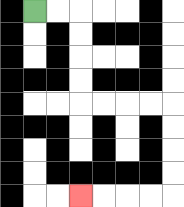{'start': '[1, 0]', 'end': '[3, 8]', 'path_directions': 'R,R,D,D,D,D,R,R,R,R,D,D,D,D,L,L,L,L', 'path_coordinates': '[[1, 0], [2, 0], [3, 0], [3, 1], [3, 2], [3, 3], [3, 4], [4, 4], [5, 4], [6, 4], [7, 4], [7, 5], [7, 6], [7, 7], [7, 8], [6, 8], [5, 8], [4, 8], [3, 8]]'}